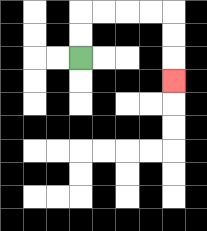{'start': '[3, 2]', 'end': '[7, 3]', 'path_directions': 'U,U,R,R,R,R,D,D,D', 'path_coordinates': '[[3, 2], [3, 1], [3, 0], [4, 0], [5, 0], [6, 0], [7, 0], [7, 1], [7, 2], [7, 3]]'}